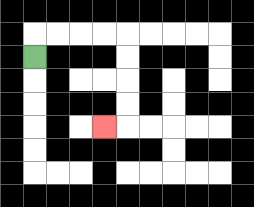{'start': '[1, 2]', 'end': '[4, 5]', 'path_directions': 'U,R,R,R,R,D,D,D,D,L', 'path_coordinates': '[[1, 2], [1, 1], [2, 1], [3, 1], [4, 1], [5, 1], [5, 2], [5, 3], [5, 4], [5, 5], [4, 5]]'}